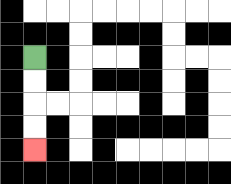{'start': '[1, 2]', 'end': '[1, 6]', 'path_directions': 'D,D,D,D', 'path_coordinates': '[[1, 2], [1, 3], [1, 4], [1, 5], [1, 6]]'}